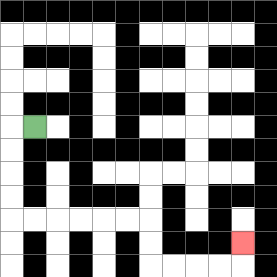{'start': '[1, 5]', 'end': '[10, 10]', 'path_directions': 'L,D,D,D,D,R,R,R,R,R,R,D,D,R,R,R,R,U', 'path_coordinates': '[[1, 5], [0, 5], [0, 6], [0, 7], [0, 8], [0, 9], [1, 9], [2, 9], [3, 9], [4, 9], [5, 9], [6, 9], [6, 10], [6, 11], [7, 11], [8, 11], [9, 11], [10, 11], [10, 10]]'}